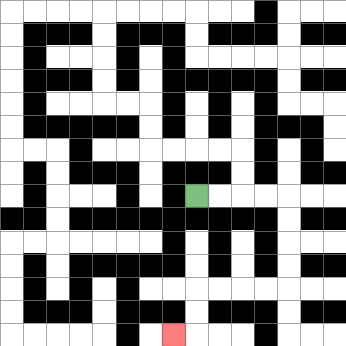{'start': '[8, 8]', 'end': '[7, 14]', 'path_directions': 'R,R,R,R,D,D,D,D,L,L,L,L,D,D,L', 'path_coordinates': '[[8, 8], [9, 8], [10, 8], [11, 8], [12, 8], [12, 9], [12, 10], [12, 11], [12, 12], [11, 12], [10, 12], [9, 12], [8, 12], [8, 13], [8, 14], [7, 14]]'}